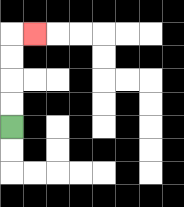{'start': '[0, 5]', 'end': '[1, 1]', 'path_directions': 'U,U,U,U,R', 'path_coordinates': '[[0, 5], [0, 4], [0, 3], [0, 2], [0, 1], [1, 1]]'}